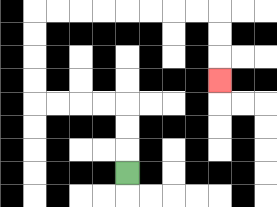{'start': '[5, 7]', 'end': '[9, 3]', 'path_directions': 'U,U,U,L,L,L,L,U,U,U,U,R,R,R,R,R,R,R,R,D,D,D', 'path_coordinates': '[[5, 7], [5, 6], [5, 5], [5, 4], [4, 4], [3, 4], [2, 4], [1, 4], [1, 3], [1, 2], [1, 1], [1, 0], [2, 0], [3, 0], [4, 0], [5, 0], [6, 0], [7, 0], [8, 0], [9, 0], [9, 1], [9, 2], [9, 3]]'}